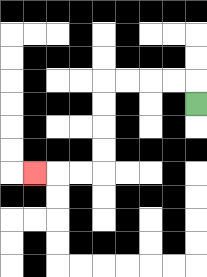{'start': '[8, 4]', 'end': '[1, 7]', 'path_directions': 'U,L,L,L,L,D,D,D,D,L,L,L', 'path_coordinates': '[[8, 4], [8, 3], [7, 3], [6, 3], [5, 3], [4, 3], [4, 4], [4, 5], [4, 6], [4, 7], [3, 7], [2, 7], [1, 7]]'}